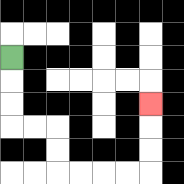{'start': '[0, 2]', 'end': '[6, 4]', 'path_directions': 'D,D,D,R,R,D,D,R,R,R,R,U,U,U', 'path_coordinates': '[[0, 2], [0, 3], [0, 4], [0, 5], [1, 5], [2, 5], [2, 6], [2, 7], [3, 7], [4, 7], [5, 7], [6, 7], [6, 6], [6, 5], [6, 4]]'}